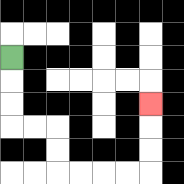{'start': '[0, 2]', 'end': '[6, 4]', 'path_directions': 'D,D,D,R,R,D,D,R,R,R,R,U,U,U', 'path_coordinates': '[[0, 2], [0, 3], [0, 4], [0, 5], [1, 5], [2, 5], [2, 6], [2, 7], [3, 7], [4, 7], [5, 7], [6, 7], [6, 6], [6, 5], [6, 4]]'}